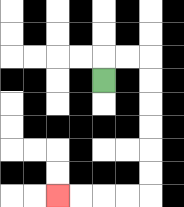{'start': '[4, 3]', 'end': '[2, 8]', 'path_directions': 'U,R,R,D,D,D,D,D,D,L,L,L,L', 'path_coordinates': '[[4, 3], [4, 2], [5, 2], [6, 2], [6, 3], [6, 4], [6, 5], [6, 6], [6, 7], [6, 8], [5, 8], [4, 8], [3, 8], [2, 8]]'}